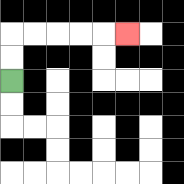{'start': '[0, 3]', 'end': '[5, 1]', 'path_directions': 'U,U,R,R,R,R,R', 'path_coordinates': '[[0, 3], [0, 2], [0, 1], [1, 1], [2, 1], [3, 1], [4, 1], [5, 1]]'}